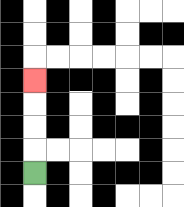{'start': '[1, 7]', 'end': '[1, 3]', 'path_directions': 'U,U,U,U', 'path_coordinates': '[[1, 7], [1, 6], [1, 5], [1, 4], [1, 3]]'}